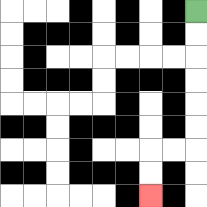{'start': '[8, 0]', 'end': '[6, 8]', 'path_directions': 'D,D,D,D,D,D,L,L,D,D', 'path_coordinates': '[[8, 0], [8, 1], [8, 2], [8, 3], [8, 4], [8, 5], [8, 6], [7, 6], [6, 6], [6, 7], [6, 8]]'}